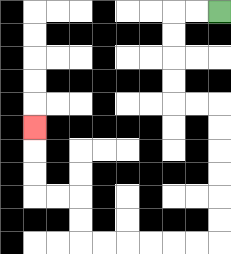{'start': '[9, 0]', 'end': '[1, 5]', 'path_directions': 'L,L,D,D,D,D,R,R,D,D,D,D,D,D,L,L,L,L,L,L,U,U,L,L,U,U,U', 'path_coordinates': '[[9, 0], [8, 0], [7, 0], [7, 1], [7, 2], [7, 3], [7, 4], [8, 4], [9, 4], [9, 5], [9, 6], [9, 7], [9, 8], [9, 9], [9, 10], [8, 10], [7, 10], [6, 10], [5, 10], [4, 10], [3, 10], [3, 9], [3, 8], [2, 8], [1, 8], [1, 7], [1, 6], [1, 5]]'}